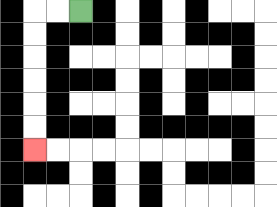{'start': '[3, 0]', 'end': '[1, 6]', 'path_directions': 'L,L,D,D,D,D,D,D', 'path_coordinates': '[[3, 0], [2, 0], [1, 0], [1, 1], [1, 2], [1, 3], [1, 4], [1, 5], [1, 6]]'}